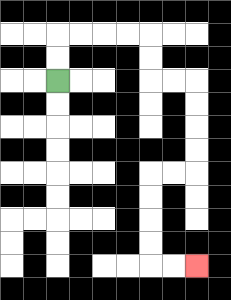{'start': '[2, 3]', 'end': '[8, 11]', 'path_directions': 'U,U,R,R,R,R,D,D,R,R,D,D,D,D,L,L,D,D,D,D,R,R', 'path_coordinates': '[[2, 3], [2, 2], [2, 1], [3, 1], [4, 1], [5, 1], [6, 1], [6, 2], [6, 3], [7, 3], [8, 3], [8, 4], [8, 5], [8, 6], [8, 7], [7, 7], [6, 7], [6, 8], [6, 9], [6, 10], [6, 11], [7, 11], [8, 11]]'}